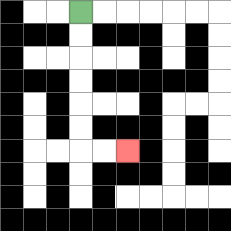{'start': '[3, 0]', 'end': '[5, 6]', 'path_directions': 'D,D,D,D,D,D,R,R', 'path_coordinates': '[[3, 0], [3, 1], [3, 2], [3, 3], [3, 4], [3, 5], [3, 6], [4, 6], [5, 6]]'}